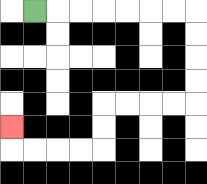{'start': '[1, 0]', 'end': '[0, 5]', 'path_directions': 'R,R,R,R,R,R,R,D,D,D,D,L,L,L,L,D,D,L,L,L,L,U', 'path_coordinates': '[[1, 0], [2, 0], [3, 0], [4, 0], [5, 0], [6, 0], [7, 0], [8, 0], [8, 1], [8, 2], [8, 3], [8, 4], [7, 4], [6, 4], [5, 4], [4, 4], [4, 5], [4, 6], [3, 6], [2, 6], [1, 6], [0, 6], [0, 5]]'}